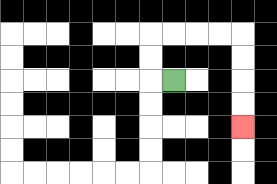{'start': '[7, 3]', 'end': '[10, 5]', 'path_directions': 'L,U,U,R,R,R,R,D,D,D,D', 'path_coordinates': '[[7, 3], [6, 3], [6, 2], [6, 1], [7, 1], [8, 1], [9, 1], [10, 1], [10, 2], [10, 3], [10, 4], [10, 5]]'}